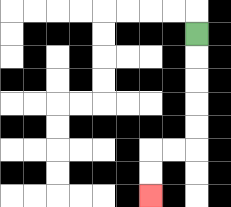{'start': '[8, 1]', 'end': '[6, 8]', 'path_directions': 'D,D,D,D,D,L,L,D,D', 'path_coordinates': '[[8, 1], [8, 2], [8, 3], [8, 4], [8, 5], [8, 6], [7, 6], [6, 6], [6, 7], [6, 8]]'}